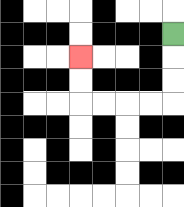{'start': '[7, 1]', 'end': '[3, 2]', 'path_directions': 'D,D,D,L,L,L,L,U,U', 'path_coordinates': '[[7, 1], [7, 2], [7, 3], [7, 4], [6, 4], [5, 4], [4, 4], [3, 4], [3, 3], [3, 2]]'}